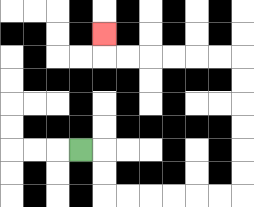{'start': '[3, 6]', 'end': '[4, 1]', 'path_directions': 'R,D,D,R,R,R,R,R,R,U,U,U,U,U,U,L,L,L,L,L,L,U', 'path_coordinates': '[[3, 6], [4, 6], [4, 7], [4, 8], [5, 8], [6, 8], [7, 8], [8, 8], [9, 8], [10, 8], [10, 7], [10, 6], [10, 5], [10, 4], [10, 3], [10, 2], [9, 2], [8, 2], [7, 2], [6, 2], [5, 2], [4, 2], [4, 1]]'}